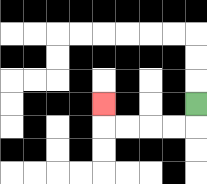{'start': '[8, 4]', 'end': '[4, 4]', 'path_directions': 'D,L,L,L,L,U', 'path_coordinates': '[[8, 4], [8, 5], [7, 5], [6, 5], [5, 5], [4, 5], [4, 4]]'}